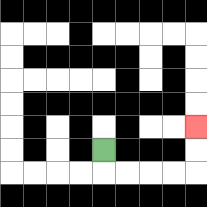{'start': '[4, 6]', 'end': '[8, 5]', 'path_directions': 'D,R,R,R,R,U,U', 'path_coordinates': '[[4, 6], [4, 7], [5, 7], [6, 7], [7, 7], [8, 7], [8, 6], [8, 5]]'}